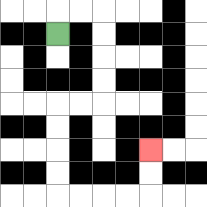{'start': '[2, 1]', 'end': '[6, 6]', 'path_directions': 'U,R,R,D,D,D,D,L,L,D,D,D,D,R,R,R,R,U,U', 'path_coordinates': '[[2, 1], [2, 0], [3, 0], [4, 0], [4, 1], [4, 2], [4, 3], [4, 4], [3, 4], [2, 4], [2, 5], [2, 6], [2, 7], [2, 8], [3, 8], [4, 8], [5, 8], [6, 8], [6, 7], [6, 6]]'}